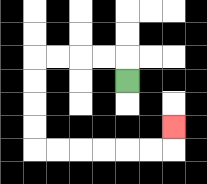{'start': '[5, 3]', 'end': '[7, 5]', 'path_directions': 'U,L,L,L,L,D,D,D,D,R,R,R,R,R,R,U', 'path_coordinates': '[[5, 3], [5, 2], [4, 2], [3, 2], [2, 2], [1, 2], [1, 3], [1, 4], [1, 5], [1, 6], [2, 6], [3, 6], [4, 6], [5, 6], [6, 6], [7, 6], [7, 5]]'}